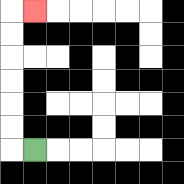{'start': '[1, 6]', 'end': '[1, 0]', 'path_directions': 'L,U,U,U,U,U,U,R', 'path_coordinates': '[[1, 6], [0, 6], [0, 5], [0, 4], [0, 3], [0, 2], [0, 1], [0, 0], [1, 0]]'}